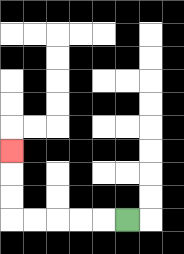{'start': '[5, 9]', 'end': '[0, 6]', 'path_directions': 'L,L,L,L,L,U,U,U', 'path_coordinates': '[[5, 9], [4, 9], [3, 9], [2, 9], [1, 9], [0, 9], [0, 8], [0, 7], [0, 6]]'}